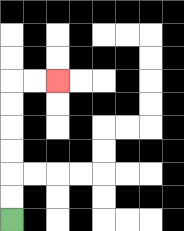{'start': '[0, 9]', 'end': '[2, 3]', 'path_directions': 'U,U,U,U,U,U,R,R', 'path_coordinates': '[[0, 9], [0, 8], [0, 7], [0, 6], [0, 5], [0, 4], [0, 3], [1, 3], [2, 3]]'}